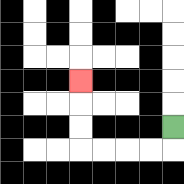{'start': '[7, 5]', 'end': '[3, 3]', 'path_directions': 'D,L,L,L,L,U,U,U', 'path_coordinates': '[[7, 5], [7, 6], [6, 6], [5, 6], [4, 6], [3, 6], [3, 5], [3, 4], [3, 3]]'}